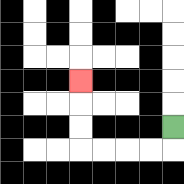{'start': '[7, 5]', 'end': '[3, 3]', 'path_directions': 'D,L,L,L,L,U,U,U', 'path_coordinates': '[[7, 5], [7, 6], [6, 6], [5, 6], [4, 6], [3, 6], [3, 5], [3, 4], [3, 3]]'}